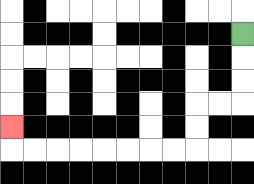{'start': '[10, 1]', 'end': '[0, 5]', 'path_directions': 'D,D,D,L,L,D,D,L,L,L,L,L,L,L,L,U', 'path_coordinates': '[[10, 1], [10, 2], [10, 3], [10, 4], [9, 4], [8, 4], [8, 5], [8, 6], [7, 6], [6, 6], [5, 6], [4, 6], [3, 6], [2, 6], [1, 6], [0, 6], [0, 5]]'}